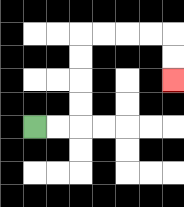{'start': '[1, 5]', 'end': '[7, 3]', 'path_directions': 'R,R,U,U,U,U,R,R,R,R,D,D', 'path_coordinates': '[[1, 5], [2, 5], [3, 5], [3, 4], [3, 3], [3, 2], [3, 1], [4, 1], [5, 1], [6, 1], [7, 1], [7, 2], [7, 3]]'}